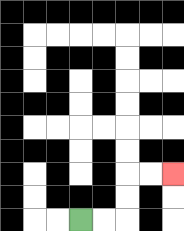{'start': '[3, 9]', 'end': '[7, 7]', 'path_directions': 'R,R,U,U,R,R', 'path_coordinates': '[[3, 9], [4, 9], [5, 9], [5, 8], [5, 7], [6, 7], [7, 7]]'}